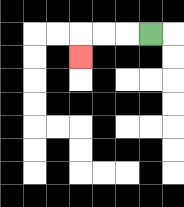{'start': '[6, 1]', 'end': '[3, 2]', 'path_directions': 'L,L,L,D', 'path_coordinates': '[[6, 1], [5, 1], [4, 1], [3, 1], [3, 2]]'}